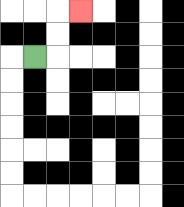{'start': '[1, 2]', 'end': '[3, 0]', 'path_directions': 'R,U,U,R', 'path_coordinates': '[[1, 2], [2, 2], [2, 1], [2, 0], [3, 0]]'}